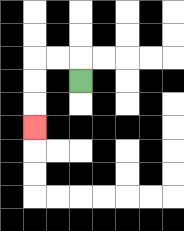{'start': '[3, 3]', 'end': '[1, 5]', 'path_directions': 'U,L,L,D,D,D', 'path_coordinates': '[[3, 3], [3, 2], [2, 2], [1, 2], [1, 3], [1, 4], [1, 5]]'}